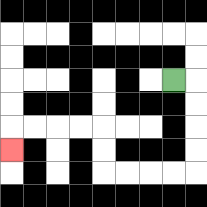{'start': '[7, 3]', 'end': '[0, 6]', 'path_directions': 'R,D,D,D,D,L,L,L,L,U,U,L,L,L,L,D', 'path_coordinates': '[[7, 3], [8, 3], [8, 4], [8, 5], [8, 6], [8, 7], [7, 7], [6, 7], [5, 7], [4, 7], [4, 6], [4, 5], [3, 5], [2, 5], [1, 5], [0, 5], [0, 6]]'}